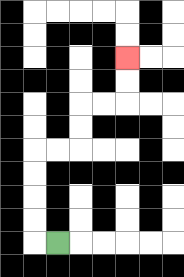{'start': '[2, 10]', 'end': '[5, 2]', 'path_directions': 'L,U,U,U,U,R,R,U,U,R,R,U,U', 'path_coordinates': '[[2, 10], [1, 10], [1, 9], [1, 8], [1, 7], [1, 6], [2, 6], [3, 6], [3, 5], [3, 4], [4, 4], [5, 4], [5, 3], [5, 2]]'}